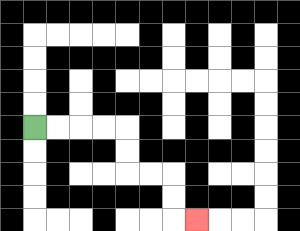{'start': '[1, 5]', 'end': '[8, 9]', 'path_directions': 'R,R,R,R,D,D,R,R,D,D,R', 'path_coordinates': '[[1, 5], [2, 5], [3, 5], [4, 5], [5, 5], [5, 6], [5, 7], [6, 7], [7, 7], [7, 8], [7, 9], [8, 9]]'}